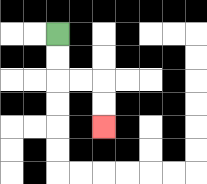{'start': '[2, 1]', 'end': '[4, 5]', 'path_directions': 'D,D,R,R,D,D', 'path_coordinates': '[[2, 1], [2, 2], [2, 3], [3, 3], [4, 3], [4, 4], [4, 5]]'}